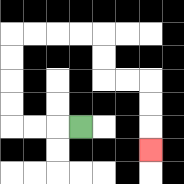{'start': '[3, 5]', 'end': '[6, 6]', 'path_directions': 'L,L,L,U,U,U,U,R,R,R,R,D,D,R,R,D,D,D', 'path_coordinates': '[[3, 5], [2, 5], [1, 5], [0, 5], [0, 4], [0, 3], [0, 2], [0, 1], [1, 1], [2, 1], [3, 1], [4, 1], [4, 2], [4, 3], [5, 3], [6, 3], [6, 4], [6, 5], [6, 6]]'}